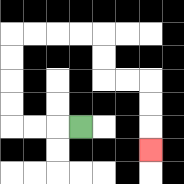{'start': '[3, 5]', 'end': '[6, 6]', 'path_directions': 'L,L,L,U,U,U,U,R,R,R,R,D,D,R,R,D,D,D', 'path_coordinates': '[[3, 5], [2, 5], [1, 5], [0, 5], [0, 4], [0, 3], [0, 2], [0, 1], [1, 1], [2, 1], [3, 1], [4, 1], [4, 2], [4, 3], [5, 3], [6, 3], [6, 4], [6, 5], [6, 6]]'}